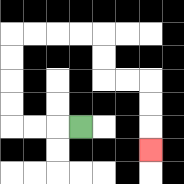{'start': '[3, 5]', 'end': '[6, 6]', 'path_directions': 'L,L,L,U,U,U,U,R,R,R,R,D,D,R,R,D,D,D', 'path_coordinates': '[[3, 5], [2, 5], [1, 5], [0, 5], [0, 4], [0, 3], [0, 2], [0, 1], [1, 1], [2, 1], [3, 1], [4, 1], [4, 2], [4, 3], [5, 3], [6, 3], [6, 4], [6, 5], [6, 6]]'}